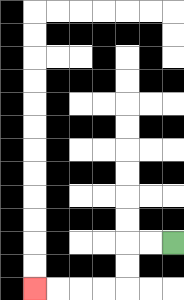{'start': '[7, 10]', 'end': '[1, 12]', 'path_directions': 'L,L,D,D,L,L,L,L', 'path_coordinates': '[[7, 10], [6, 10], [5, 10], [5, 11], [5, 12], [4, 12], [3, 12], [2, 12], [1, 12]]'}